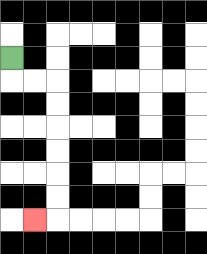{'start': '[0, 2]', 'end': '[1, 9]', 'path_directions': 'D,R,R,D,D,D,D,D,D,L', 'path_coordinates': '[[0, 2], [0, 3], [1, 3], [2, 3], [2, 4], [2, 5], [2, 6], [2, 7], [2, 8], [2, 9], [1, 9]]'}